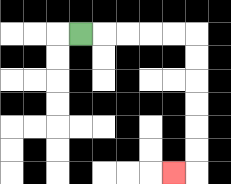{'start': '[3, 1]', 'end': '[7, 7]', 'path_directions': 'R,R,R,R,R,D,D,D,D,D,D,L', 'path_coordinates': '[[3, 1], [4, 1], [5, 1], [6, 1], [7, 1], [8, 1], [8, 2], [8, 3], [8, 4], [8, 5], [8, 6], [8, 7], [7, 7]]'}